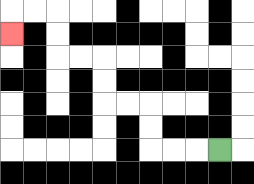{'start': '[9, 6]', 'end': '[0, 1]', 'path_directions': 'L,L,L,U,U,L,L,U,U,L,L,U,U,L,L,D', 'path_coordinates': '[[9, 6], [8, 6], [7, 6], [6, 6], [6, 5], [6, 4], [5, 4], [4, 4], [4, 3], [4, 2], [3, 2], [2, 2], [2, 1], [2, 0], [1, 0], [0, 0], [0, 1]]'}